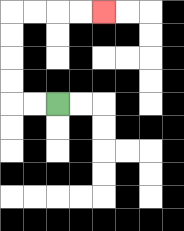{'start': '[2, 4]', 'end': '[4, 0]', 'path_directions': 'L,L,U,U,U,U,R,R,R,R', 'path_coordinates': '[[2, 4], [1, 4], [0, 4], [0, 3], [0, 2], [0, 1], [0, 0], [1, 0], [2, 0], [3, 0], [4, 0]]'}